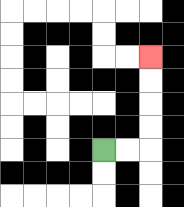{'start': '[4, 6]', 'end': '[6, 2]', 'path_directions': 'R,R,U,U,U,U', 'path_coordinates': '[[4, 6], [5, 6], [6, 6], [6, 5], [6, 4], [6, 3], [6, 2]]'}